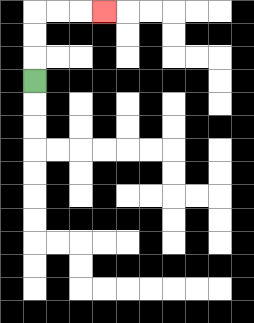{'start': '[1, 3]', 'end': '[4, 0]', 'path_directions': 'U,U,U,R,R,R', 'path_coordinates': '[[1, 3], [1, 2], [1, 1], [1, 0], [2, 0], [3, 0], [4, 0]]'}